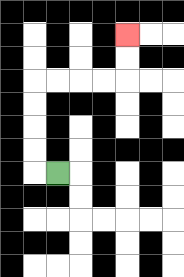{'start': '[2, 7]', 'end': '[5, 1]', 'path_directions': 'L,U,U,U,U,R,R,R,R,U,U', 'path_coordinates': '[[2, 7], [1, 7], [1, 6], [1, 5], [1, 4], [1, 3], [2, 3], [3, 3], [4, 3], [5, 3], [5, 2], [5, 1]]'}